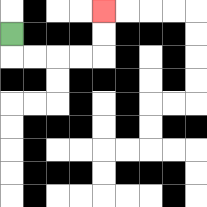{'start': '[0, 1]', 'end': '[4, 0]', 'path_directions': 'D,R,R,R,R,U,U', 'path_coordinates': '[[0, 1], [0, 2], [1, 2], [2, 2], [3, 2], [4, 2], [4, 1], [4, 0]]'}